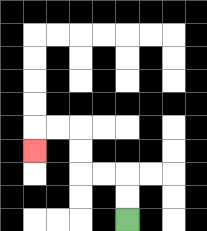{'start': '[5, 9]', 'end': '[1, 6]', 'path_directions': 'U,U,L,L,U,U,L,L,D', 'path_coordinates': '[[5, 9], [5, 8], [5, 7], [4, 7], [3, 7], [3, 6], [3, 5], [2, 5], [1, 5], [1, 6]]'}